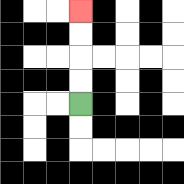{'start': '[3, 4]', 'end': '[3, 0]', 'path_directions': 'U,U,U,U', 'path_coordinates': '[[3, 4], [3, 3], [3, 2], [3, 1], [3, 0]]'}